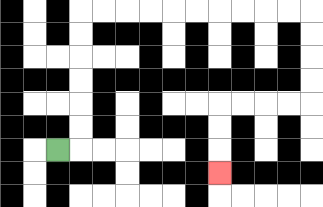{'start': '[2, 6]', 'end': '[9, 7]', 'path_directions': 'R,U,U,U,U,U,U,R,R,R,R,R,R,R,R,R,R,D,D,D,D,L,L,L,L,D,D,D', 'path_coordinates': '[[2, 6], [3, 6], [3, 5], [3, 4], [3, 3], [3, 2], [3, 1], [3, 0], [4, 0], [5, 0], [6, 0], [7, 0], [8, 0], [9, 0], [10, 0], [11, 0], [12, 0], [13, 0], [13, 1], [13, 2], [13, 3], [13, 4], [12, 4], [11, 4], [10, 4], [9, 4], [9, 5], [9, 6], [9, 7]]'}